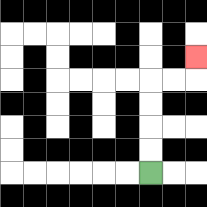{'start': '[6, 7]', 'end': '[8, 2]', 'path_directions': 'U,U,U,U,R,R,U', 'path_coordinates': '[[6, 7], [6, 6], [6, 5], [6, 4], [6, 3], [7, 3], [8, 3], [8, 2]]'}